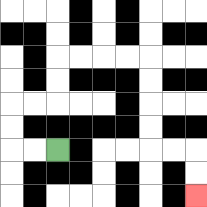{'start': '[2, 6]', 'end': '[8, 8]', 'path_directions': 'L,L,U,U,R,R,U,U,R,R,R,R,D,D,D,D,R,R,D,D', 'path_coordinates': '[[2, 6], [1, 6], [0, 6], [0, 5], [0, 4], [1, 4], [2, 4], [2, 3], [2, 2], [3, 2], [4, 2], [5, 2], [6, 2], [6, 3], [6, 4], [6, 5], [6, 6], [7, 6], [8, 6], [8, 7], [8, 8]]'}